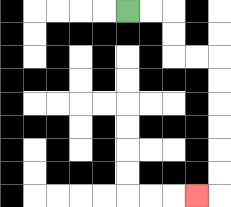{'start': '[5, 0]', 'end': '[8, 8]', 'path_directions': 'R,R,D,D,R,R,D,D,D,D,D,D,L', 'path_coordinates': '[[5, 0], [6, 0], [7, 0], [7, 1], [7, 2], [8, 2], [9, 2], [9, 3], [9, 4], [9, 5], [9, 6], [9, 7], [9, 8], [8, 8]]'}